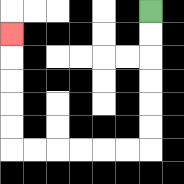{'start': '[6, 0]', 'end': '[0, 1]', 'path_directions': 'D,D,D,D,D,D,L,L,L,L,L,L,U,U,U,U,U', 'path_coordinates': '[[6, 0], [6, 1], [6, 2], [6, 3], [6, 4], [6, 5], [6, 6], [5, 6], [4, 6], [3, 6], [2, 6], [1, 6], [0, 6], [0, 5], [0, 4], [0, 3], [0, 2], [0, 1]]'}